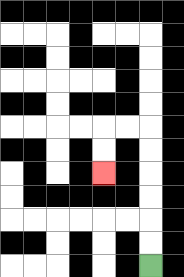{'start': '[6, 11]', 'end': '[4, 7]', 'path_directions': 'U,U,U,U,U,U,L,L,D,D', 'path_coordinates': '[[6, 11], [6, 10], [6, 9], [6, 8], [6, 7], [6, 6], [6, 5], [5, 5], [4, 5], [4, 6], [4, 7]]'}